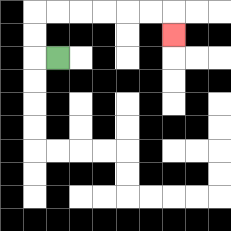{'start': '[2, 2]', 'end': '[7, 1]', 'path_directions': 'L,U,U,R,R,R,R,R,R,D', 'path_coordinates': '[[2, 2], [1, 2], [1, 1], [1, 0], [2, 0], [3, 0], [4, 0], [5, 0], [6, 0], [7, 0], [7, 1]]'}